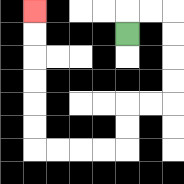{'start': '[5, 1]', 'end': '[1, 0]', 'path_directions': 'U,R,R,D,D,D,D,L,L,D,D,L,L,L,L,U,U,U,U,U,U', 'path_coordinates': '[[5, 1], [5, 0], [6, 0], [7, 0], [7, 1], [7, 2], [7, 3], [7, 4], [6, 4], [5, 4], [5, 5], [5, 6], [4, 6], [3, 6], [2, 6], [1, 6], [1, 5], [1, 4], [1, 3], [1, 2], [1, 1], [1, 0]]'}